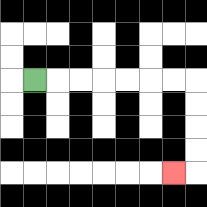{'start': '[1, 3]', 'end': '[7, 7]', 'path_directions': 'R,R,R,R,R,R,R,D,D,D,D,L', 'path_coordinates': '[[1, 3], [2, 3], [3, 3], [4, 3], [5, 3], [6, 3], [7, 3], [8, 3], [8, 4], [8, 5], [8, 6], [8, 7], [7, 7]]'}